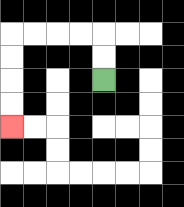{'start': '[4, 3]', 'end': '[0, 5]', 'path_directions': 'U,U,L,L,L,L,D,D,D,D', 'path_coordinates': '[[4, 3], [4, 2], [4, 1], [3, 1], [2, 1], [1, 1], [0, 1], [0, 2], [0, 3], [0, 4], [0, 5]]'}